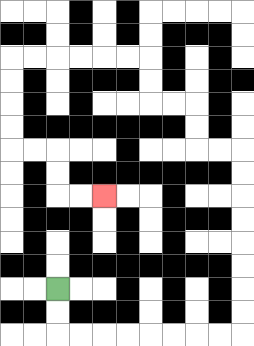{'start': '[2, 12]', 'end': '[4, 8]', 'path_directions': 'D,D,R,R,R,R,R,R,R,R,U,U,U,U,U,U,U,U,L,L,U,U,L,L,U,U,L,L,L,L,L,L,D,D,D,D,R,R,D,D,R,R', 'path_coordinates': '[[2, 12], [2, 13], [2, 14], [3, 14], [4, 14], [5, 14], [6, 14], [7, 14], [8, 14], [9, 14], [10, 14], [10, 13], [10, 12], [10, 11], [10, 10], [10, 9], [10, 8], [10, 7], [10, 6], [9, 6], [8, 6], [8, 5], [8, 4], [7, 4], [6, 4], [6, 3], [6, 2], [5, 2], [4, 2], [3, 2], [2, 2], [1, 2], [0, 2], [0, 3], [0, 4], [0, 5], [0, 6], [1, 6], [2, 6], [2, 7], [2, 8], [3, 8], [4, 8]]'}